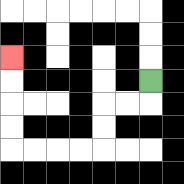{'start': '[6, 3]', 'end': '[0, 2]', 'path_directions': 'D,L,L,D,D,L,L,L,L,U,U,U,U', 'path_coordinates': '[[6, 3], [6, 4], [5, 4], [4, 4], [4, 5], [4, 6], [3, 6], [2, 6], [1, 6], [0, 6], [0, 5], [0, 4], [0, 3], [0, 2]]'}